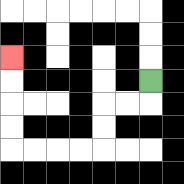{'start': '[6, 3]', 'end': '[0, 2]', 'path_directions': 'D,L,L,D,D,L,L,L,L,U,U,U,U', 'path_coordinates': '[[6, 3], [6, 4], [5, 4], [4, 4], [4, 5], [4, 6], [3, 6], [2, 6], [1, 6], [0, 6], [0, 5], [0, 4], [0, 3], [0, 2]]'}